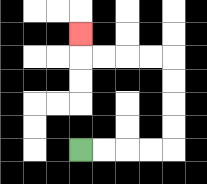{'start': '[3, 6]', 'end': '[3, 1]', 'path_directions': 'R,R,R,R,U,U,U,U,L,L,L,L,U', 'path_coordinates': '[[3, 6], [4, 6], [5, 6], [6, 6], [7, 6], [7, 5], [7, 4], [7, 3], [7, 2], [6, 2], [5, 2], [4, 2], [3, 2], [3, 1]]'}